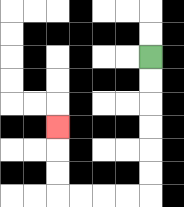{'start': '[6, 2]', 'end': '[2, 5]', 'path_directions': 'D,D,D,D,D,D,L,L,L,L,U,U,U', 'path_coordinates': '[[6, 2], [6, 3], [6, 4], [6, 5], [6, 6], [6, 7], [6, 8], [5, 8], [4, 8], [3, 8], [2, 8], [2, 7], [2, 6], [2, 5]]'}